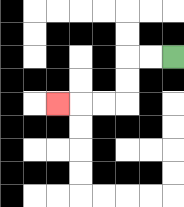{'start': '[7, 2]', 'end': '[2, 4]', 'path_directions': 'L,L,D,D,L,L,L', 'path_coordinates': '[[7, 2], [6, 2], [5, 2], [5, 3], [5, 4], [4, 4], [3, 4], [2, 4]]'}